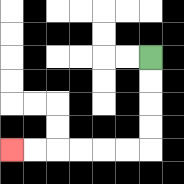{'start': '[6, 2]', 'end': '[0, 6]', 'path_directions': 'D,D,D,D,L,L,L,L,L,L', 'path_coordinates': '[[6, 2], [6, 3], [6, 4], [6, 5], [6, 6], [5, 6], [4, 6], [3, 6], [2, 6], [1, 6], [0, 6]]'}